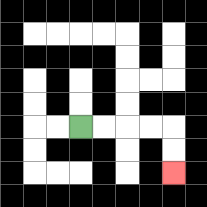{'start': '[3, 5]', 'end': '[7, 7]', 'path_directions': 'R,R,R,R,D,D', 'path_coordinates': '[[3, 5], [4, 5], [5, 5], [6, 5], [7, 5], [7, 6], [7, 7]]'}